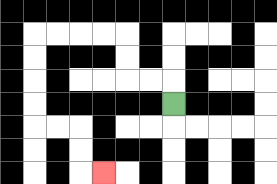{'start': '[7, 4]', 'end': '[4, 7]', 'path_directions': 'U,L,L,U,U,L,L,L,L,D,D,D,D,R,R,D,D,R', 'path_coordinates': '[[7, 4], [7, 3], [6, 3], [5, 3], [5, 2], [5, 1], [4, 1], [3, 1], [2, 1], [1, 1], [1, 2], [1, 3], [1, 4], [1, 5], [2, 5], [3, 5], [3, 6], [3, 7], [4, 7]]'}